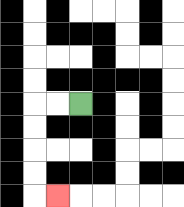{'start': '[3, 4]', 'end': '[2, 8]', 'path_directions': 'L,L,D,D,D,D,R', 'path_coordinates': '[[3, 4], [2, 4], [1, 4], [1, 5], [1, 6], [1, 7], [1, 8], [2, 8]]'}